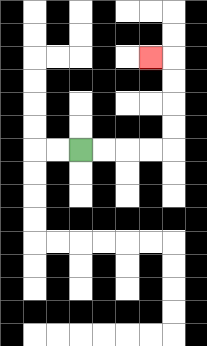{'start': '[3, 6]', 'end': '[6, 2]', 'path_directions': 'R,R,R,R,U,U,U,U,L', 'path_coordinates': '[[3, 6], [4, 6], [5, 6], [6, 6], [7, 6], [7, 5], [7, 4], [7, 3], [7, 2], [6, 2]]'}